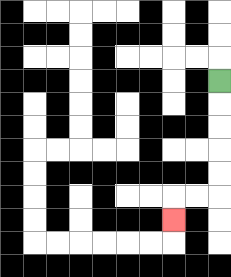{'start': '[9, 3]', 'end': '[7, 9]', 'path_directions': 'D,D,D,D,D,L,L,D', 'path_coordinates': '[[9, 3], [9, 4], [9, 5], [9, 6], [9, 7], [9, 8], [8, 8], [7, 8], [7, 9]]'}